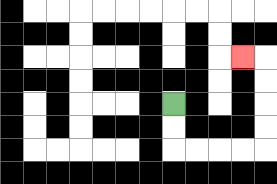{'start': '[7, 4]', 'end': '[10, 2]', 'path_directions': 'D,D,R,R,R,R,U,U,U,U,L', 'path_coordinates': '[[7, 4], [7, 5], [7, 6], [8, 6], [9, 6], [10, 6], [11, 6], [11, 5], [11, 4], [11, 3], [11, 2], [10, 2]]'}